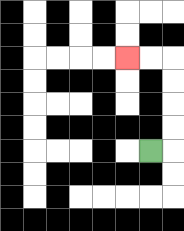{'start': '[6, 6]', 'end': '[5, 2]', 'path_directions': 'R,U,U,U,U,L,L', 'path_coordinates': '[[6, 6], [7, 6], [7, 5], [7, 4], [7, 3], [7, 2], [6, 2], [5, 2]]'}